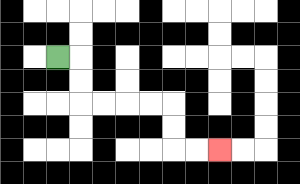{'start': '[2, 2]', 'end': '[9, 6]', 'path_directions': 'R,D,D,R,R,R,R,D,D,R,R', 'path_coordinates': '[[2, 2], [3, 2], [3, 3], [3, 4], [4, 4], [5, 4], [6, 4], [7, 4], [7, 5], [7, 6], [8, 6], [9, 6]]'}